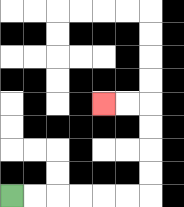{'start': '[0, 8]', 'end': '[4, 4]', 'path_directions': 'R,R,R,R,R,R,U,U,U,U,L,L', 'path_coordinates': '[[0, 8], [1, 8], [2, 8], [3, 8], [4, 8], [5, 8], [6, 8], [6, 7], [6, 6], [6, 5], [6, 4], [5, 4], [4, 4]]'}